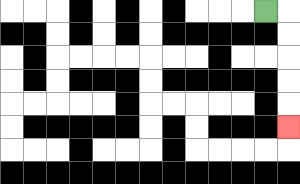{'start': '[11, 0]', 'end': '[12, 5]', 'path_directions': 'R,D,D,D,D,D', 'path_coordinates': '[[11, 0], [12, 0], [12, 1], [12, 2], [12, 3], [12, 4], [12, 5]]'}